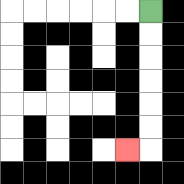{'start': '[6, 0]', 'end': '[5, 6]', 'path_directions': 'D,D,D,D,D,D,L', 'path_coordinates': '[[6, 0], [6, 1], [6, 2], [6, 3], [6, 4], [6, 5], [6, 6], [5, 6]]'}